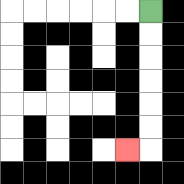{'start': '[6, 0]', 'end': '[5, 6]', 'path_directions': 'D,D,D,D,D,D,L', 'path_coordinates': '[[6, 0], [6, 1], [6, 2], [6, 3], [6, 4], [6, 5], [6, 6], [5, 6]]'}